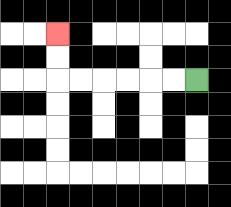{'start': '[8, 3]', 'end': '[2, 1]', 'path_directions': 'L,L,L,L,L,L,U,U', 'path_coordinates': '[[8, 3], [7, 3], [6, 3], [5, 3], [4, 3], [3, 3], [2, 3], [2, 2], [2, 1]]'}